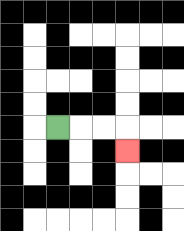{'start': '[2, 5]', 'end': '[5, 6]', 'path_directions': 'R,R,R,D', 'path_coordinates': '[[2, 5], [3, 5], [4, 5], [5, 5], [5, 6]]'}